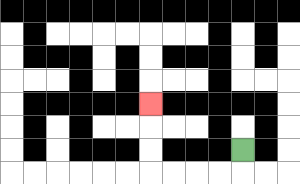{'start': '[10, 6]', 'end': '[6, 4]', 'path_directions': 'D,L,L,L,L,U,U,U', 'path_coordinates': '[[10, 6], [10, 7], [9, 7], [8, 7], [7, 7], [6, 7], [6, 6], [6, 5], [6, 4]]'}